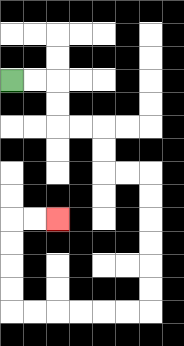{'start': '[0, 3]', 'end': '[2, 9]', 'path_directions': 'R,R,D,D,R,R,D,D,R,R,D,D,D,D,D,D,L,L,L,L,L,L,U,U,U,U,R,R', 'path_coordinates': '[[0, 3], [1, 3], [2, 3], [2, 4], [2, 5], [3, 5], [4, 5], [4, 6], [4, 7], [5, 7], [6, 7], [6, 8], [6, 9], [6, 10], [6, 11], [6, 12], [6, 13], [5, 13], [4, 13], [3, 13], [2, 13], [1, 13], [0, 13], [0, 12], [0, 11], [0, 10], [0, 9], [1, 9], [2, 9]]'}